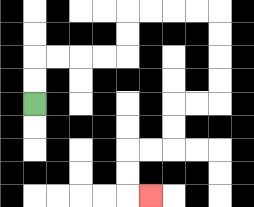{'start': '[1, 4]', 'end': '[6, 8]', 'path_directions': 'U,U,R,R,R,R,U,U,R,R,R,R,D,D,D,D,L,L,D,D,L,L,D,D,R', 'path_coordinates': '[[1, 4], [1, 3], [1, 2], [2, 2], [3, 2], [4, 2], [5, 2], [5, 1], [5, 0], [6, 0], [7, 0], [8, 0], [9, 0], [9, 1], [9, 2], [9, 3], [9, 4], [8, 4], [7, 4], [7, 5], [7, 6], [6, 6], [5, 6], [5, 7], [5, 8], [6, 8]]'}